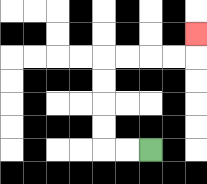{'start': '[6, 6]', 'end': '[8, 1]', 'path_directions': 'L,L,U,U,U,U,R,R,R,R,U', 'path_coordinates': '[[6, 6], [5, 6], [4, 6], [4, 5], [4, 4], [4, 3], [4, 2], [5, 2], [6, 2], [7, 2], [8, 2], [8, 1]]'}